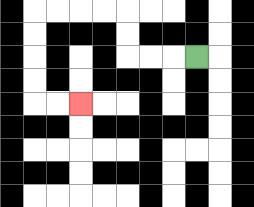{'start': '[8, 2]', 'end': '[3, 4]', 'path_directions': 'L,L,L,U,U,L,L,L,L,D,D,D,D,R,R', 'path_coordinates': '[[8, 2], [7, 2], [6, 2], [5, 2], [5, 1], [5, 0], [4, 0], [3, 0], [2, 0], [1, 0], [1, 1], [1, 2], [1, 3], [1, 4], [2, 4], [3, 4]]'}